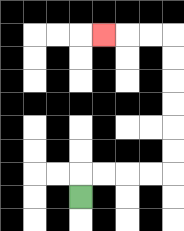{'start': '[3, 8]', 'end': '[4, 1]', 'path_directions': 'U,R,R,R,R,U,U,U,U,U,U,L,L,L', 'path_coordinates': '[[3, 8], [3, 7], [4, 7], [5, 7], [6, 7], [7, 7], [7, 6], [7, 5], [7, 4], [7, 3], [7, 2], [7, 1], [6, 1], [5, 1], [4, 1]]'}